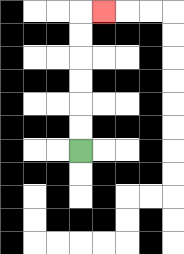{'start': '[3, 6]', 'end': '[4, 0]', 'path_directions': 'U,U,U,U,U,U,R', 'path_coordinates': '[[3, 6], [3, 5], [3, 4], [3, 3], [3, 2], [3, 1], [3, 0], [4, 0]]'}